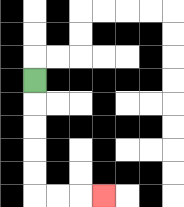{'start': '[1, 3]', 'end': '[4, 8]', 'path_directions': 'D,D,D,D,D,R,R,R', 'path_coordinates': '[[1, 3], [1, 4], [1, 5], [1, 6], [1, 7], [1, 8], [2, 8], [3, 8], [4, 8]]'}